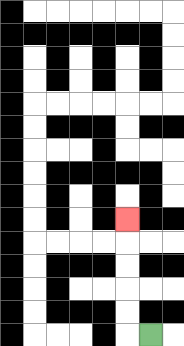{'start': '[6, 14]', 'end': '[5, 9]', 'path_directions': 'L,U,U,U,U,U', 'path_coordinates': '[[6, 14], [5, 14], [5, 13], [5, 12], [5, 11], [5, 10], [5, 9]]'}